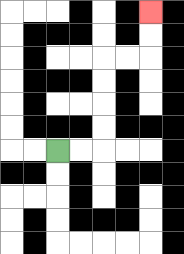{'start': '[2, 6]', 'end': '[6, 0]', 'path_directions': 'R,R,U,U,U,U,R,R,U,U', 'path_coordinates': '[[2, 6], [3, 6], [4, 6], [4, 5], [4, 4], [4, 3], [4, 2], [5, 2], [6, 2], [6, 1], [6, 0]]'}